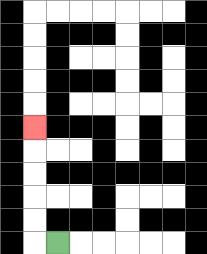{'start': '[2, 10]', 'end': '[1, 5]', 'path_directions': 'L,U,U,U,U,U', 'path_coordinates': '[[2, 10], [1, 10], [1, 9], [1, 8], [1, 7], [1, 6], [1, 5]]'}